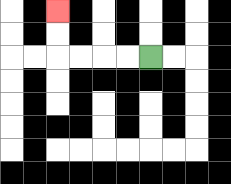{'start': '[6, 2]', 'end': '[2, 0]', 'path_directions': 'L,L,L,L,U,U', 'path_coordinates': '[[6, 2], [5, 2], [4, 2], [3, 2], [2, 2], [2, 1], [2, 0]]'}